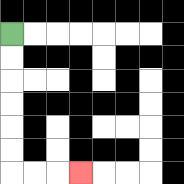{'start': '[0, 1]', 'end': '[3, 7]', 'path_directions': 'D,D,D,D,D,D,R,R,R', 'path_coordinates': '[[0, 1], [0, 2], [0, 3], [0, 4], [0, 5], [0, 6], [0, 7], [1, 7], [2, 7], [3, 7]]'}